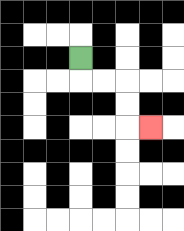{'start': '[3, 2]', 'end': '[6, 5]', 'path_directions': 'D,R,R,D,D,R', 'path_coordinates': '[[3, 2], [3, 3], [4, 3], [5, 3], [5, 4], [5, 5], [6, 5]]'}